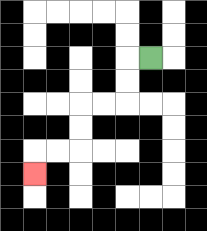{'start': '[6, 2]', 'end': '[1, 7]', 'path_directions': 'L,D,D,L,L,D,D,L,L,D', 'path_coordinates': '[[6, 2], [5, 2], [5, 3], [5, 4], [4, 4], [3, 4], [3, 5], [3, 6], [2, 6], [1, 6], [1, 7]]'}